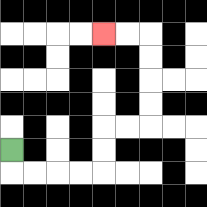{'start': '[0, 6]', 'end': '[4, 1]', 'path_directions': 'D,R,R,R,R,U,U,R,R,U,U,U,U,L,L', 'path_coordinates': '[[0, 6], [0, 7], [1, 7], [2, 7], [3, 7], [4, 7], [4, 6], [4, 5], [5, 5], [6, 5], [6, 4], [6, 3], [6, 2], [6, 1], [5, 1], [4, 1]]'}